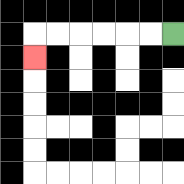{'start': '[7, 1]', 'end': '[1, 2]', 'path_directions': 'L,L,L,L,L,L,D', 'path_coordinates': '[[7, 1], [6, 1], [5, 1], [4, 1], [3, 1], [2, 1], [1, 1], [1, 2]]'}